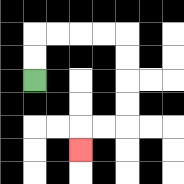{'start': '[1, 3]', 'end': '[3, 6]', 'path_directions': 'U,U,R,R,R,R,D,D,D,D,L,L,D', 'path_coordinates': '[[1, 3], [1, 2], [1, 1], [2, 1], [3, 1], [4, 1], [5, 1], [5, 2], [5, 3], [5, 4], [5, 5], [4, 5], [3, 5], [3, 6]]'}